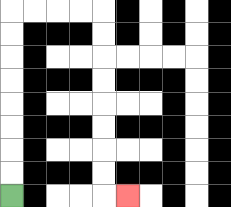{'start': '[0, 8]', 'end': '[5, 8]', 'path_directions': 'U,U,U,U,U,U,U,U,R,R,R,R,D,D,D,D,D,D,D,D,R', 'path_coordinates': '[[0, 8], [0, 7], [0, 6], [0, 5], [0, 4], [0, 3], [0, 2], [0, 1], [0, 0], [1, 0], [2, 0], [3, 0], [4, 0], [4, 1], [4, 2], [4, 3], [4, 4], [4, 5], [4, 6], [4, 7], [4, 8], [5, 8]]'}